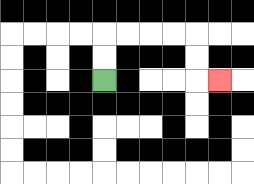{'start': '[4, 3]', 'end': '[9, 3]', 'path_directions': 'U,U,R,R,R,R,D,D,R', 'path_coordinates': '[[4, 3], [4, 2], [4, 1], [5, 1], [6, 1], [7, 1], [8, 1], [8, 2], [8, 3], [9, 3]]'}